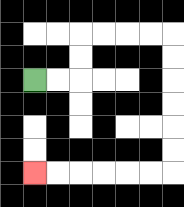{'start': '[1, 3]', 'end': '[1, 7]', 'path_directions': 'R,R,U,U,R,R,R,R,D,D,D,D,D,D,L,L,L,L,L,L', 'path_coordinates': '[[1, 3], [2, 3], [3, 3], [3, 2], [3, 1], [4, 1], [5, 1], [6, 1], [7, 1], [7, 2], [7, 3], [7, 4], [7, 5], [7, 6], [7, 7], [6, 7], [5, 7], [4, 7], [3, 7], [2, 7], [1, 7]]'}